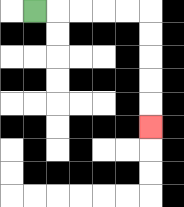{'start': '[1, 0]', 'end': '[6, 5]', 'path_directions': 'R,R,R,R,R,D,D,D,D,D', 'path_coordinates': '[[1, 0], [2, 0], [3, 0], [4, 0], [5, 0], [6, 0], [6, 1], [6, 2], [6, 3], [6, 4], [6, 5]]'}